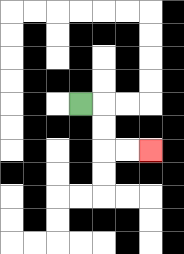{'start': '[3, 4]', 'end': '[6, 6]', 'path_directions': 'R,D,D,R,R', 'path_coordinates': '[[3, 4], [4, 4], [4, 5], [4, 6], [5, 6], [6, 6]]'}